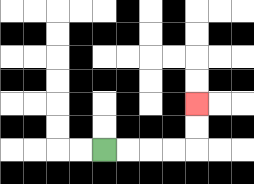{'start': '[4, 6]', 'end': '[8, 4]', 'path_directions': 'R,R,R,R,U,U', 'path_coordinates': '[[4, 6], [5, 6], [6, 6], [7, 6], [8, 6], [8, 5], [8, 4]]'}